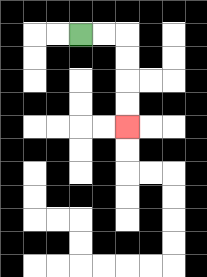{'start': '[3, 1]', 'end': '[5, 5]', 'path_directions': 'R,R,D,D,D,D', 'path_coordinates': '[[3, 1], [4, 1], [5, 1], [5, 2], [5, 3], [5, 4], [5, 5]]'}